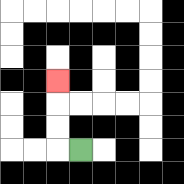{'start': '[3, 6]', 'end': '[2, 3]', 'path_directions': 'L,U,U,U', 'path_coordinates': '[[3, 6], [2, 6], [2, 5], [2, 4], [2, 3]]'}